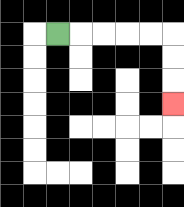{'start': '[2, 1]', 'end': '[7, 4]', 'path_directions': 'R,R,R,R,R,D,D,D', 'path_coordinates': '[[2, 1], [3, 1], [4, 1], [5, 1], [6, 1], [7, 1], [7, 2], [7, 3], [7, 4]]'}